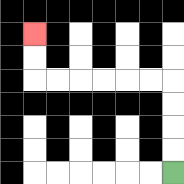{'start': '[7, 7]', 'end': '[1, 1]', 'path_directions': 'U,U,U,U,L,L,L,L,L,L,U,U', 'path_coordinates': '[[7, 7], [7, 6], [7, 5], [7, 4], [7, 3], [6, 3], [5, 3], [4, 3], [3, 3], [2, 3], [1, 3], [1, 2], [1, 1]]'}